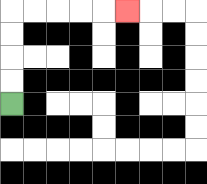{'start': '[0, 4]', 'end': '[5, 0]', 'path_directions': 'U,U,U,U,R,R,R,R,R', 'path_coordinates': '[[0, 4], [0, 3], [0, 2], [0, 1], [0, 0], [1, 0], [2, 0], [3, 0], [4, 0], [5, 0]]'}